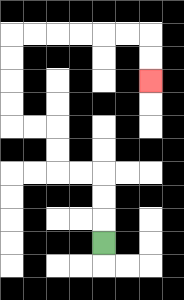{'start': '[4, 10]', 'end': '[6, 3]', 'path_directions': 'U,U,U,L,L,U,U,L,L,U,U,U,U,R,R,R,R,R,R,D,D', 'path_coordinates': '[[4, 10], [4, 9], [4, 8], [4, 7], [3, 7], [2, 7], [2, 6], [2, 5], [1, 5], [0, 5], [0, 4], [0, 3], [0, 2], [0, 1], [1, 1], [2, 1], [3, 1], [4, 1], [5, 1], [6, 1], [6, 2], [6, 3]]'}